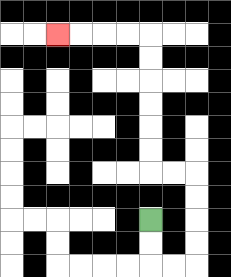{'start': '[6, 9]', 'end': '[2, 1]', 'path_directions': 'D,D,R,R,U,U,U,U,L,L,U,U,U,U,U,U,L,L,L,L', 'path_coordinates': '[[6, 9], [6, 10], [6, 11], [7, 11], [8, 11], [8, 10], [8, 9], [8, 8], [8, 7], [7, 7], [6, 7], [6, 6], [6, 5], [6, 4], [6, 3], [6, 2], [6, 1], [5, 1], [4, 1], [3, 1], [2, 1]]'}